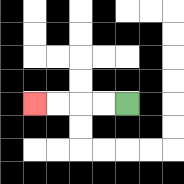{'start': '[5, 4]', 'end': '[1, 4]', 'path_directions': 'L,L,L,L', 'path_coordinates': '[[5, 4], [4, 4], [3, 4], [2, 4], [1, 4]]'}